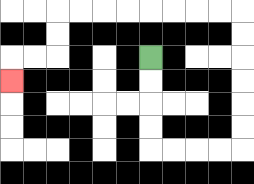{'start': '[6, 2]', 'end': '[0, 3]', 'path_directions': 'D,D,D,D,R,R,R,R,U,U,U,U,U,U,L,L,L,L,L,L,L,L,D,D,L,L,D', 'path_coordinates': '[[6, 2], [6, 3], [6, 4], [6, 5], [6, 6], [7, 6], [8, 6], [9, 6], [10, 6], [10, 5], [10, 4], [10, 3], [10, 2], [10, 1], [10, 0], [9, 0], [8, 0], [7, 0], [6, 0], [5, 0], [4, 0], [3, 0], [2, 0], [2, 1], [2, 2], [1, 2], [0, 2], [0, 3]]'}